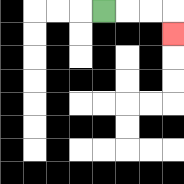{'start': '[4, 0]', 'end': '[7, 1]', 'path_directions': 'R,R,R,D', 'path_coordinates': '[[4, 0], [5, 0], [6, 0], [7, 0], [7, 1]]'}